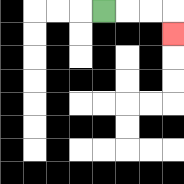{'start': '[4, 0]', 'end': '[7, 1]', 'path_directions': 'R,R,R,D', 'path_coordinates': '[[4, 0], [5, 0], [6, 0], [7, 0], [7, 1]]'}